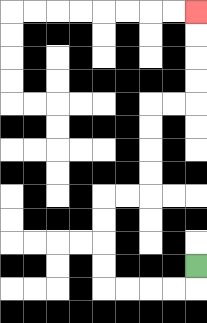{'start': '[8, 11]', 'end': '[8, 0]', 'path_directions': 'D,L,L,L,L,U,U,U,U,R,R,U,U,U,U,R,R,U,U,U,U', 'path_coordinates': '[[8, 11], [8, 12], [7, 12], [6, 12], [5, 12], [4, 12], [4, 11], [4, 10], [4, 9], [4, 8], [5, 8], [6, 8], [6, 7], [6, 6], [6, 5], [6, 4], [7, 4], [8, 4], [8, 3], [8, 2], [8, 1], [8, 0]]'}